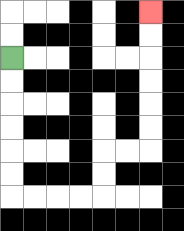{'start': '[0, 2]', 'end': '[6, 0]', 'path_directions': 'D,D,D,D,D,D,R,R,R,R,U,U,R,R,U,U,U,U,U,U', 'path_coordinates': '[[0, 2], [0, 3], [0, 4], [0, 5], [0, 6], [0, 7], [0, 8], [1, 8], [2, 8], [3, 8], [4, 8], [4, 7], [4, 6], [5, 6], [6, 6], [6, 5], [6, 4], [6, 3], [6, 2], [6, 1], [6, 0]]'}